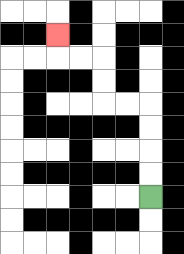{'start': '[6, 8]', 'end': '[2, 1]', 'path_directions': 'U,U,U,U,L,L,U,U,L,L,U', 'path_coordinates': '[[6, 8], [6, 7], [6, 6], [6, 5], [6, 4], [5, 4], [4, 4], [4, 3], [4, 2], [3, 2], [2, 2], [2, 1]]'}